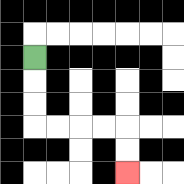{'start': '[1, 2]', 'end': '[5, 7]', 'path_directions': 'D,D,D,R,R,R,R,D,D', 'path_coordinates': '[[1, 2], [1, 3], [1, 4], [1, 5], [2, 5], [3, 5], [4, 5], [5, 5], [5, 6], [5, 7]]'}